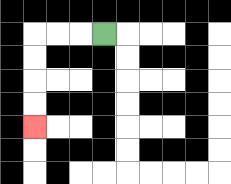{'start': '[4, 1]', 'end': '[1, 5]', 'path_directions': 'L,L,L,D,D,D,D', 'path_coordinates': '[[4, 1], [3, 1], [2, 1], [1, 1], [1, 2], [1, 3], [1, 4], [1, 5]]'}